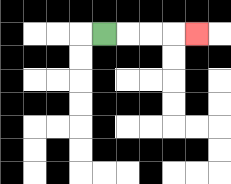{'start': '[4, 1]', 'end': '[8, 1]', 'path_directions': 'R,R,R,R', 'path_coordinates': '[[4, 1], [5, 1], [6, 1], [7, 1], [8, 1]]'}